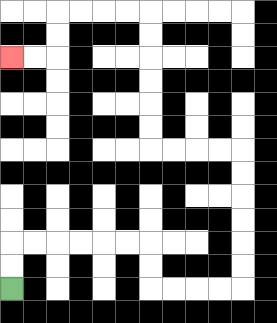{'start': '[0, 12]', 'end': '[0, 2]', 'path_directions': 'U,U,R,R,R,R,R,R,D,D,R,R,R,R,U,U,U,U,U,U,L,L,L,L,U,U,U,U,U,U,L,L,L,L,D,D,L,L', 'path_coordinates': '[[0, 12], [0, 11], [0, 10], [1, 10], [2, 10], [3, 10], [4, 10], [5, 10], [6, 10], [6, 11], [6, 12], [7, 12], [8, 12], [9, 12], [10, 12], [10, 11], [10, 10], [10, 9], [10, 8], [10, 7], [10, 6], [9, 6], [8, 6], [7, 6], [6, 6], [6, 5], [6, 4], [6, 3], [6, 2], [6, 1], [6, 0], [5, 0], [4, 0], [3, 0], [2, 0], [2, 1], [2, 2], [1, 2], [0, 2]]'}